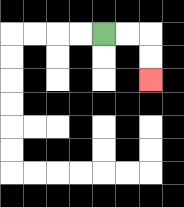{'start': '[4, 1]', 'end': '[6, 3]', 'path_directions': 'R,R,D,D', 'path_coordinates': '[[4, 1], [5, 1], [6, 1], [6, 2], [6, 3]]'}